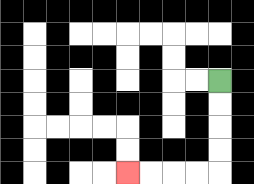{'start': '[9, 3]', 'end': '[5, 7]', 'path_directions': 'D,D,D,D,L,L,L,L', 'path_coordinates': '[[9, 3], [9, 4], [9, 5], [9, 6], [9, 7], [8, 7], [7, 7], [6, 7], [5, 7]]'}